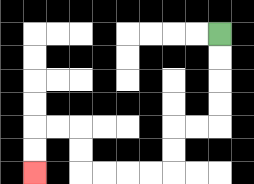{'start': '[9, 1]', 'end': '[1, 7]', 'path_directions': 'D,D,D,D,L,L,D,D,L,L,L,L,U,U,L,L,D,D', 'path_coordinates': '[[9, 1], [9, 2], [9, 3], [9, 4], [9, 5], [8, 5], [7, 5], [7, 6], [7, 7], [6, 7], [5, 7], [4, 7], [3, 7], [3, 6], [3, 5], [2, 5], [1, 5], [1, 6], [1, 7]]'}